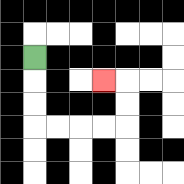{'start': '[1, 2]', 'end': '[4, 3]', 'path_directions': 'D,D,D,R,R,R,R,U,U,L', 'path_coordinates': '[[1, 2], [1, 3], [1, 4], [1, 5], [2, 5], [3, 5], [4, 5], [5, 5], [5, 4], [5, 3], [4, 3]]'}